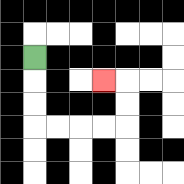{'start': '[1, 2]', 'end': '[4, 3]', 'path_directions': 'D,D,D,R,R,R,R,U,U,L', 'path_coordinates': '[[1, 2], [1, 3], [1, 4], [1, 5], [2, 5], [3, 5], [4, 5], [5, 5], [5, 4], [5, 3], [4, 3]]'}